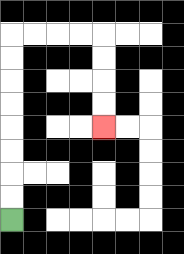{'start': '[0, 9]', 'end': '[4, 5]', 'path_directions': 'U,U,U,U,U,U,U,U,R,R,R,R,D,D,D,D', 'path_coordinates': '[[0, 9], [0, 8], [0, 7], [0, 6], [0, 5], [0, 4], [0, 3], [0, 2], [0, 1], [1, 1], [2, 1], [3, 1], [4, 1], [4, 2], [4, 3], [4, 4], [4, 5]]'}